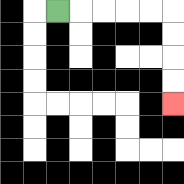{'start': '[2, 0]', 'end': '[7, 4]', 'path_directions': 'R,R,R,R,R,D,D,D,D', 'path_coordinates': '[[2, 0], [3, 0], [4, 0], [5, 0], [6, 0], [7, 0], [7, 1], [7, 2], [7, 3], [7, 4]]'}